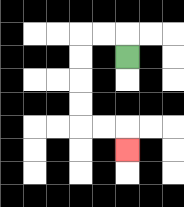{'start': '[5, 2]', 'end': '[5, 6]', 'path_directions': 'U,L,L,D,D,D,D,R,R,D', 'path_coordinates': '[[5, 2], [5, 1], [4, 1], [3, 1], [3, 2], [3, 3], [3, 4], [3, 5], [4, 5], [5, 5], [5, 6]]'}